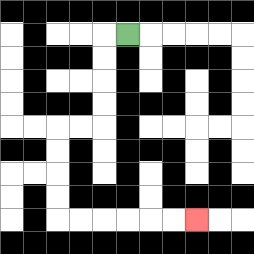{'start': '[5, 1]', 'end': '[8, 9]', 'path_directions': 'L,D,D,D,D,L,L,D,D,D,D,R,R,R,R,R,R', 'path_coordinates': '[[5, 1], [4, 1], [4, 2], [4, 3], [4, 4], [4, 5], [3, 5], [2, 5], [2, 6], [2, 7], [2, 8], [2, 9], [3, 9], [4, 9], [5, 9], [6, 9], [7, 9], [8, 9]]'}